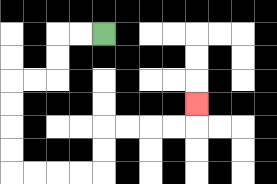{'start': '[4, 1]', 'end': '[8, 4]', 'path_directions': 'L,L,D,D,L,L,D,D,D,D,R,R,R,R,U,U,R,R,R,R,U', 'path_coordinates': '[[4, 1], [3, 1], [2, 1], [2, 2], [2, 3], [1, 3], [0, 3], [0, 4], [0, 5], [0, 6], [0, 7], [1, 7], [2, 7], [3, 7], [4, 7], [4, 6], [4, 5], [5, 5], [6, 5], [7, 5], [8, 5], [8, 4]]'}